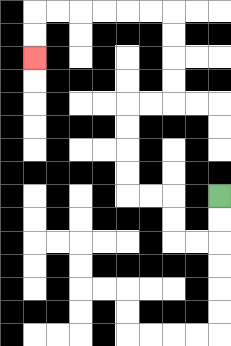{'start': '[9, 8]', 'end': '[1, 2]', 'path_directions': 'D,D,L,L,U,U,L,L,U,U,U,U,R,R,U,U,U,U,L,L,L,L,L,L,D,D', 'path_coordinates': '[[9, 8], [9, 9], [9, 10], [8, 10], [7, 10], [7, 9], [7, 8], [6, 8], [5, 8], [5, 7], [5, 6], [5, 5], [5, 4], [6, 4], [7, 4], [7, 3], [7, 2], [7, 1], [7, 0], [6, 0], [5, 0], [4, 0], [3, 0], [2, 0], [1, 0], [1, 1], [1, 2]]'}